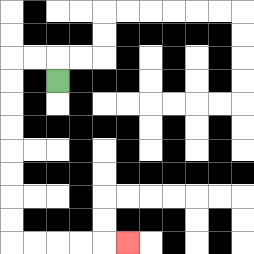{'start': '[2, 3]', 'end': '[5, 10]', 'path_directions': 'U,L,L,D,D,D,D,D,D,D,D,R,R,R,R,R', 'path_coordinates': '[[2, 3], [2, 2], [1, 2], [0, 2], [0, 3], [0, 4], [0, 5], [0, 6], [0, 7], [0, 8], [0, 9], [0, 10], [1, 10], [2, 10], [3, 10], [4, 10], [5, 10]]'}